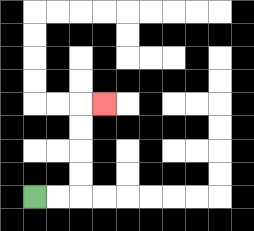{'start': '[1, 8]', 'end': '[4, 4]', 'path_directions': 'R,R,U,U,U,U,R', 'path_coordinates': '[[1, 8], [2, 8], [3, 8], [3, 7], [3, 6], [3, 5], [3, 4], [4, 4]]'}